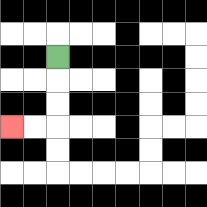{'start': '[2, 2]', 'end': '[0, 5]', 'path_directions': 'D,D,D,L,L', 'path_coordinates': '[[2, 2], [2, 3], [2, 4], [2, 5], [1, 5], [0, 5]]'}